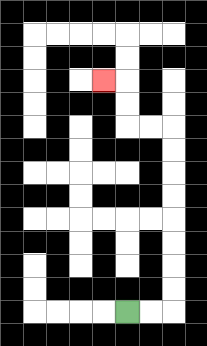{'start': '[5, 13]', 'end': '[4, 3]', 'path_directions': 'R,R,U,U,U,U,U,U,U,U,L,L,U,U,L', 'path_coordinates': '[[5, 13], [6, 13], [7, 13], [7, 12], [7, 11], [7, 10], [7, 9], [7, 8], [7, 7], [7, 6], [7, 5], [6, 5], [5, 5], [5, 4], [5, 3], [4, 3]]'}